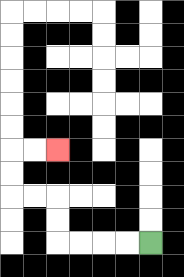{'start': '[6, 10]', 'end': '[2, 6]', 'path_directions': 'L,L,L,L,U,U,L,L,U,U,R,R', 'path_coordinates': '[[6, 10], [5, 10], [4, 10], [3, 10], [2, 10], [2, 9], [2, 8], [1, 8], [0, 8], [0, 7], [0, 6], [1, 6], [2, 6]]'}